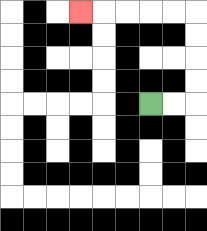{'start': '[6, 4]', 'end': '[3, 0]', 'path_directions': 'R,R,U,U,U,U,L,L,L,L,L', 'path_coordinates': '[[6, 4], [7, 4], [8, 4], [8, 3], [8, 2], [8, 1], [8, 0], [7, 0], [6, 0], [5, 0], [4, 0], [3, 0]]'}